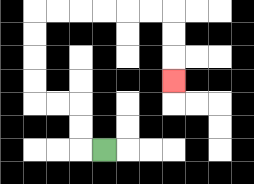{'start': '[4, 6]', 'end': '[7, 3]', 'path_directions': 'L,U,U,L,L,U,U,U,U,R,R,R,R,R,R,D,D,D', 'path_coordinates': '[[4, 6], [3, 6], [3, 5], [3, 4], [2, 4], [1, 4], [1, 3], [1, 2], [1, 1], [1, 0], [2, 0], [3, 0], [4, 0], [5, 0], [6, 0], [7, 0], [7, 1], [7, 2], [7, 3]]'}